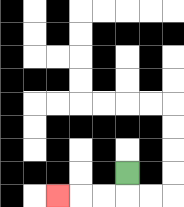{'start': '[5, 7]', 'end': '[2, 8]', 'path_directions': 'D,L,L,L', 'path_coordinates': '[[5, 7], [5, 8], [4, 8], [3, 8], [2, 8]]'}